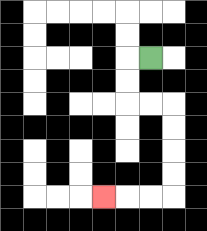{'start': '[6, 2]', 'end': '[4, 8]', 'path_directions': 'L,D,D,R,R,D,D,D,D,L,L,L', 'path_coordinates': '[[6, 2], [5, 2], [5, 3], [5, 4], [6, 4], [7, 4], [7, 5], [7, 6], [7, 7], [7, 8], [6, 8], [5, 8], [4, 8]]'}